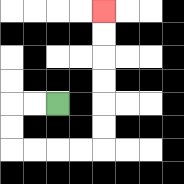{'start': '[2, 4]', 'end': '[4, 0]', 'path_directions': 'L,L,D,D,R,R,R,R,U,U,U,U,U,U', 'path_coordinates': '[[2, 4], [1, 4], [0, 4], [0, 5], [0, 6], [1, 6], [2, 6], [3, 6], [4, 6], [4, 5], [4, 4], [4, 3], [4, 2], [4, 1], [4, 0]]'}